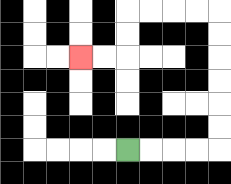{'start': '[5, 6]', 'end': '[3, 2]', 'path_directions': 'R,R,R,R,U,U,U,U,U,U,L,L,L,L,D,D,L,L', 'path_coordinates': '[[5, 6], [6, 6], [7, 6], [8, 6], [9, 6], [9, 5], [9, 4], [9, 3], [9, 2], [9, 1], [9, 0], [8, 0], [7, 0], [6, 0], [5, 0], [5, 1], [5, 2], [4, 2], [3, 2]]'}